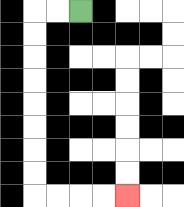{'start': '[3, 0]', 'end': '[5, 8]', 'path_directions': 'L,L,D,D,D,D,D,D,D,D,R,R,R,R', 'path_coordinates': '[[3, 0], [2, 0], [1, 0], [1, 1], [1, 2], [1, 3], [1, 4], [1, 5], [1, 6], [1, 7], [1, 8], [2, 8], [3, 8], [4, 8], [5, 8]]'}